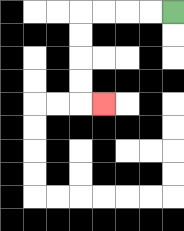{'start': '[7, 0]', 'end': '[4, 4]', 'path_directions': 'L,L,L,L,D,D,D,D,R', 'path_coordinates': '[[7, 0], [6, 0], [5, 0], [4, 0], [3, 0], [3, 1], [3, 2], [3, 3], [3, 4], [4, 4]]'}